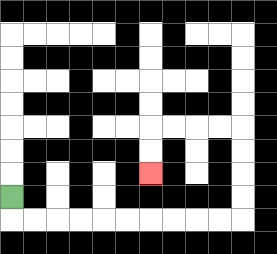{'start': '[0, 8]', 'end': '[6, 7]', 'path_directions': 'D,R,R,R,R,R,R,R,R,R,R,U,U,U,U,L,L,L,L,D,D', 'path_coordinates': '[[0, 8], [0, 9], [1, 9], [2, 9], [3, 9], [4, 9], [5, 9], [6, 9], [7, 9], [8, 9], [9, 9], [10, 9], [10, 8], [10, 7], [10, 6], [10, 5], [9, 5], [8, 5], [7, 5], [6, 5], [6, 6], [6, 7]]'}